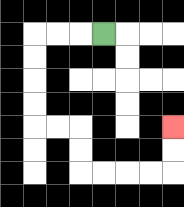{'start': '[4, 1]', 'end': '[7, 5]', 'path_directions': 'L,L,L,D,D,D,D,R,R,D,D,R,R,R,R,U,U', 'path_coordinates': '[[4, 1], [3, 1], [2, 1], [1, 1], [1, 2], [1, 3], [1, 4], [1, 5], [2, 5], [3, 5], [3, 6], [3, 7], [4, 7], [5, 7], [6, 7], [7, 7], [7, 6], [7, 5]]'}